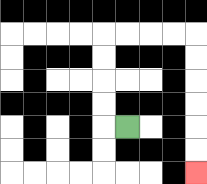{'start': '[5, 5]', 'end': '[8, 7]', 'path_directions': 'L,U,U,U,U,R,R,R,R,D,D,D,D,D,D', 'path_coordinates': '[[5, 5], [4, 5], [4, 4], [4, 3], [4, 2], [4, 1], [5, 1], [6, 1], [7, 1], [8, 1], [8, 2], [8, 3], [8, 4], [8, 5], [8, 6], [8, 7]]'}